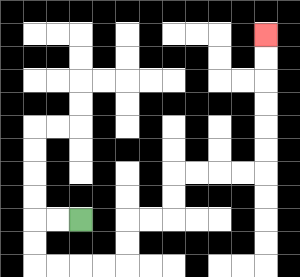{'start': '[3, 9]', 'end': '[11, 1]', 'path_directions': 'L,L,D,D,R,R,R,R,U,U,R,R,U,U,R,R,R,R,U,U,U,U,U,U', 'path_coordinates': '[[3, 9], [2, 9], [1, 9], [1, 10], [1, 11], [2, 11], [3, 11], [4, 11], [5, 11], [5, 10], [5, 9], [6, 9], [7, 9], [7, 8], [7, 7], [8, 7], [9, 7], [10, 7], [11, 7], [11, 6], [11, 5], [11, 4], [11, 3], [11, 2], [11, 1]]'}